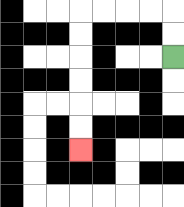{'start': '[7, 2]', 'end': '[3, 6]', 'path_directions': 'U,U,L,L,L,L,D,D,D,D,D,D', 'path_coordinates': '[[7, 2], [7, 1], [7, 0], [6, 0], [5, 0], [4, 0], [3, 0], [3, 1], [3, 2], [3, 3], [3, 4], [3, 5], [3, 6]]'}